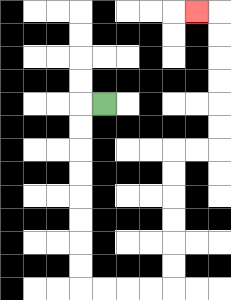{'start': '[4, 4]', 'end': '[8, 0]', 'path_directions': 'L,D,D,D,D,D,D,D,D,R,R,R,R,U,U,U,U,U,U,R,R,U,U,U,U,U,U,L', 'path_coordinates': '[[4, 4], [3, 4], [3, 5], [3, 6], [3, 7], [3, 8], [3, 9], [3, 10], [3, 11], [3, 12], [4, 12], [5, 12], [6, 12], [7, 12], [7, 11], [7, 10], [7, 9], [7, 8], [7, 7], [7, 6], [8, 6], [9, 6], [9, 5], [9, 4], [9, 3], [9, 2], [9, 1], [9, 0], [8, 0]]'}